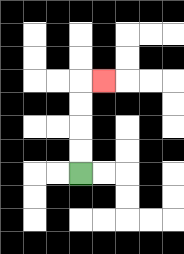{'start': '[3, 7]', 'end': '[4, 3]', 'path_directions': 'U,U,U,U,R', 'path_coordinates': '[[3, 7], [3, 6], [3, 5], [3, 4], [3, 3], [4, 3]]'}